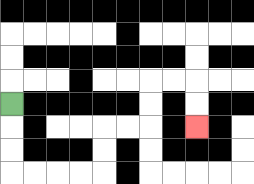{'start': '[0, 4]', 'end': '[8, 5]', 'path_directions': 'D,D,D,R,R,R,R,U,U,R,R,U,U,R,R,D,D', 'path_coordinates': '[[0, 4], [0, 5], [0, 6], [0, 7], [1, 7], [2, 7], [3, 7], [4, 7], [4, 6], [4, 5], [5, 5], [6, 5], [6, 4], [6, 3], [7, 3], [8, 3], [8, 4], [8, 5]]'}